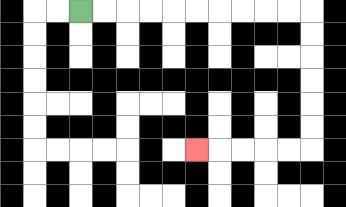{'start': '[3, 0]', 'end': '[8, 6]', 'path_directions': 'R,R,R,R,R,R,R,R,R,R,D,D,D,D,D,D,L,L,L,L,L', 'path_coordinates': '[[3, 0], [4, 0], [5, 0], [6, 0], [7, 0], [8, 0], [9, 0], [10, 0], [11, 0], [12, 0], [13, 0], [13, 1], [13, 2], [13, 3], [13, 4], [13, 5], [13, 6], [12, 6], [11, 6], [10, 6], [9, 6], [8, 6]]'}